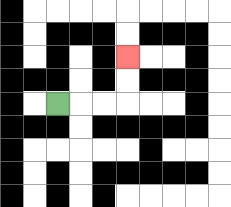{'start': '[2, 4]', 'end': '[5, 2]', 'path_directions': 'R,R,R,U,U', 'path_coordinates': '[[2, 4], [3, 4], [4, 4], [5, 4], [5, 3], [5, 2]]'}